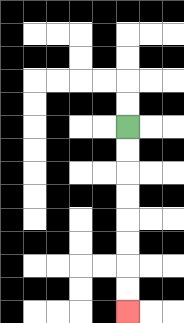{'start': '[5, 5]', 'end': '[5, 13]', 'path_directions': 'D,D,D,D,D,D,D,D', 'path_coordinates': '[[5, 5], [5, 6], [5, 7], [5, 8], [5, 9], [5, 10], [5, 11], [5, 12], [5, 13]]'}